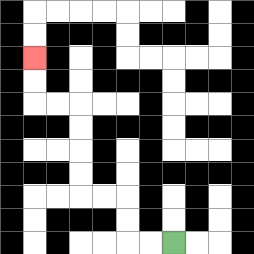{'start': '[7, 10]', 'end': '[1, 2]', 'path_directions': 'L,L,U,U,L,L,U,U,U,U,L,L,U,U', 'path_coordinates': '[[7, 10], [6, 10], [5, 10], [5, 9], [5, 8], [4, 8], [3, 8], [3, 7], [3, 6], [3, 5], [3, 4], [2, 4], [1, 4], [1, 3], [1, 2]]'}